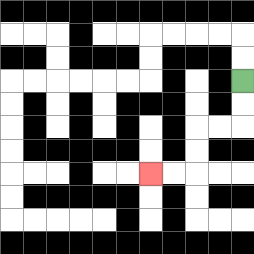{'start': '[10, 3]', 'end': '[6, 7]', 'path_directions': 'D,D,L,L,D,D,L,L', 'path_coordinates': '[[10, 3], [10, 4], [10, 5], [9, 5], [8, 5], [8, 6], [8, 7], [7, 7], [6, 7]]'}